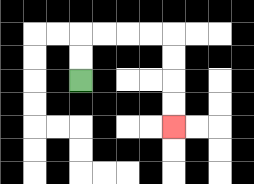{'start': '[3, 3]', 'end': '[7, 5]', 'path_directions': 'U,U,R,R,R,R,D,D,D,D', 'path_coordinates': '[[3, 3], [3, 2], [3, 1], [4, 1], [5, 1], [6, 1], [7, 1], [7, 2], [7, 3], [7, 4], [7, 5]]'}